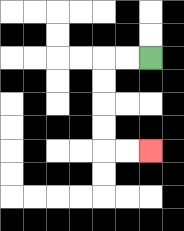{'start': '[6, 2]', 'end': '[6, 6]', 'path_directions': 'L,L,D,D,D,D,R,R', 'path_coordinates': '[[6, 2], [5, 2], [4, 2], [4, 3], [4, 4], [4, 5], [4, 6], [5, 6], [6, 6]]'}